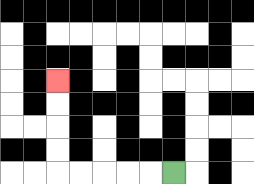{'start': '[7, 7]', 'end': '[2, 3]', 'path_directions': 'L,L,L,L,L,U,U,U,U', 'path_coordinates': '[[7, 7], [6, 7], [5, 7], [4, 7], [3, 7], [2, 7], [2, 6], [2, 5], [2, 4], [2, 3]]'}